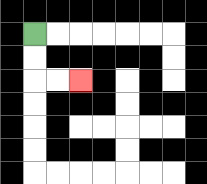{'start': '[1, 1]', 'end': '[3, 3]', 'path_directions': 'D,D,R,R', 'path_coordinates': '[[1, 1], [1, 2], [1, 3], [2, 3], [3, 3]]'}